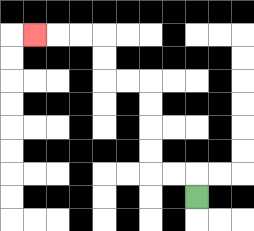{'start': '[8, 8]', 'end': '[1, 1]', 'path_directions': 'U,L,L,U,U,U,U,L,L,U,U,L,L,L', 'path_coordinates': '[[8, 8], [8, 7], [7, 7], [6, 7], [6, 6], [6, 5], [6, 4], [6, 3], [5, 3], [4, 3], [4, 2], [4, 1], [3, 1], [2, 1], [1, 1]]'}